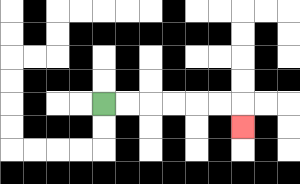{'start': '[4, 4]', 'end': '[10, 5]', 'path_directions': 'R,R,R,R,R,R,D', 'path_coordinates': '[[4, 4], [5, 4], [6, 4], [7, 4], [8, 4], [9, 4], [10, 4], [10, 5]]'}